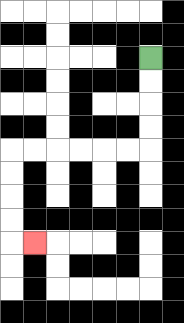{'start': '[6, 2]', 'end': '[1, 10]', 'path_directions': 'D,D,D,D,L,L,L,L,L,L,D,D,D,D,R', 'path_coordinates': '[[6, 2], [6, 3], [6, 4], [6, 5], [6, 6], [5, 6], [4, 6], [3, 6], [2, 6], [1, 6], [0, 6], [0, 7], [0, 8], [0, 9], [0, 10], [1, 10]]'}